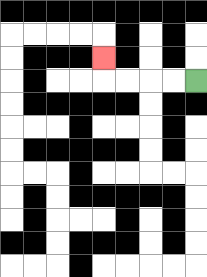{'start': '[8, 3]', 'end': '[4, 2]', 'path_directions': 'L,L,L,L,U', 'path_coordinates': '[[8, 3], [7, 3], [6, 3], [5, 3], [4, 3], [4, 2]]'}